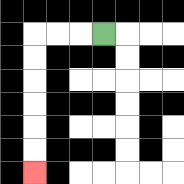{'start': '[4, 1]', 'end': '[1, 7]', 'path_directions': 'L,L,L,D,D,D,D,D,D', 'path_coordinates': '[[4, 1], [3, 1], [2, 1], [1, 1], [1, 2], [1, 3], [1, 4], [1, 5], [1, 6], [1, 7]]'}